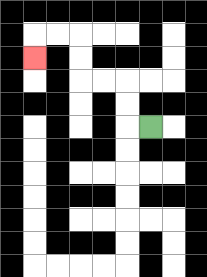{'start': '[6, 5]', 'end': '[1, 2]', 'path_directions': 'L,U,U,L,L,U,U,L,L,D', 'path_coordinates': '[[6, 5], [5, 5], [5, 4], [5, 3], [4, 3], [3, 3], [3, 2], [3, 1], [2, 1], [1, 1], [1, 2]]'}